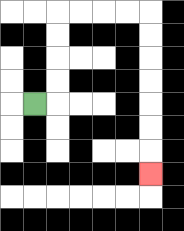{'start': '[1, 4]', 'end': '[6, 7]', 'path_directions': 'R,U,U,U,U,R,R,R,R,D,D,D,D,D,D,D', 'path_coordinates': '[[1, 4], [2, 4], [2, 3], [2, 2], [2, 1], [2, 0], [3, 0], [4, 0], [5, 0], [6, 0], [6, 1], [6, 2], [6, 3], [6, 4], [6, 5], [6, 6], [6, 7]]'}